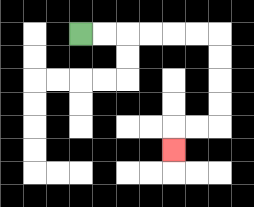{'start': '[3, 1]', 'end': '[7, 6]', 'path_directions': 'R,R,R,R,R,R,D,D,D,D,L,L,D', 'path_coordinates': '[[3, 1], [4, 1], [5, 1], [6, 1], [7, 1], [8, 1], [9, 1], [9, 2], [9, 3], [9, 4], [9, 5], [8, 5], [7, 5], [7, 6]]'}